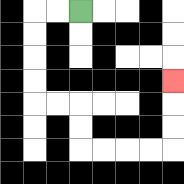{'start': '[3, 0]', 'end': '[7, 3]', 'path_directions': 'L,L,D,D,D,D,R,R,D,D,R,R,R,R,U,U,U', 'path_coordinates': '[[3, 0], [2, 0], [1, 0], [1, 1], [1, 2], [1, 3], [1, 4], [2, 4], [3, 4], [3, 5], [3, 6], [4, 6], [5, 6], [6, 6], [7, 6], [7, 5], [7, 4], [7, 3]]'}